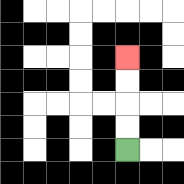{'start': '[5, 6]', 'end': '[5, 2]', 'path_directions': 'U,U,U,U', 'path_coordinates': '[[5, 6], [5, 5], [5, 4], [5, 3], [5, 2]]'}